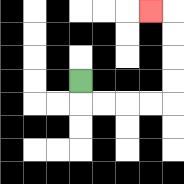{'start': '[3, 3]', 'end': '[6, 0]', 'path_directions': 'D,R,R,R,R,U,U,U,U,L', 'path_coordinates': '[[3, 3], [3, 4], [4, 4], [5, 4], [6, 4], [7, 4], [7, 3], [7, 2], [7, 1], [7, 0], [6, 0]]'}